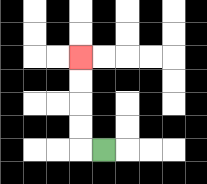{'start': '[4, 6]', 'end': '[3, 2]', 'path_directions': 'L,U,U,U,U', 'path_coordinates': '[[4, 6], [3, 6], [3, 5], [3, 4], [3, 3], [3, 2]]'}